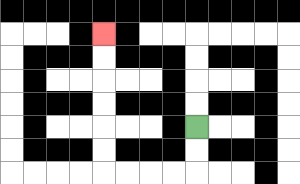{'start': '[8, 5]', 'end': '[4, 1]', 'path_directions': 'D,D,L,L,L,L,U,U,U,U,U,U', 'path_coordinates': '[[8, 5], [8, 6], [8, 7], [7, 7], [6, 7], [5, 7], [4, 7], [4, 6], [4, 5], [4, 4], [4, 3], [4, 2], [4, 1]]'}